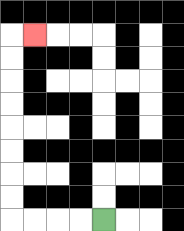{'start': '[4, 9]', 'end': '[1, 1]', 'path_directions': 'L,L,L,L,U,U,U,U,U,U,U,U,R', 'path_coordinates': '[[4, 9], [3, 9], [2, 9], [1, 9], [0, 9], [0, 8], [0, 7], [0, 6], [0, 5], [0, 4], [0, 3], [0, 2], [0, 1], [1, 1]]'}